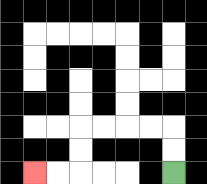{'start': '[7, 7]', 'end': '[1, 7]', 'path_directions': 'U,U,L,L,L,L,D,D,L,L', 'path_coordinates': '[[7, 7], [7, 6], [7, 5], [6, 5], [5, 5], [4, 5], [3, 5], [3, 6], [3, 7], [2, 7], [1, 7]]'}